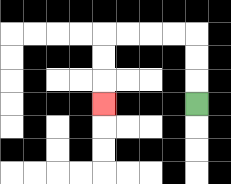{'start': '[8, 4]', 'end': '[4, 4]', 'path_directions': 'U,U,U,L,L,L,L,D,D,D', 'path_coordinates': '[[8, 4], [8, 3], [8, 2], [8, 1], [7, 1], [6, 1], [5, 1], [4, 1], [4, 2], [4, 3], [4, 4]]'}